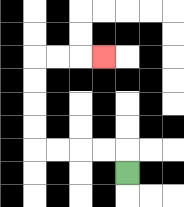{'start': '[5, 7]', 'end': '[4, 2]', 'path_directions': 'U,L,L,L,L,U,U,U,U,R,R,R', 'path_coordinates': '[[5, 7], [5, 6], [4, 6], [3, 6], [2, 6], [1, 6], [1, 5], [1, 4], [1, 3], [1, 2], [2, 2], [3, 2], [4, 2]]'}